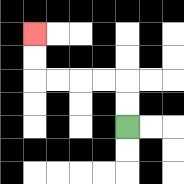{'start': '[5, 5]', 'end': '[1, 1]', 'path_directions': 'U,U,L,L,L,L,U,U', 'path_coordinates': '[[5, 5], [5, 4], [5, 3], [4, 3], [3, 3], [2, 3], [1, 3], [1, 2], [1, 1]]'}